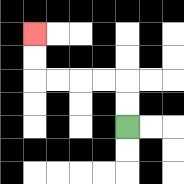{'start': '[5, 5]', 'end': '[1, 1]', 'path_directions': 'U,U,L,L,L,L,U,U', 'path_coordinates': '[[5, 5], [5, 4], [5, 3], [4, 3], [3, 3], [2, 3], [1, 3], [1, 2], [1, 1]]'}